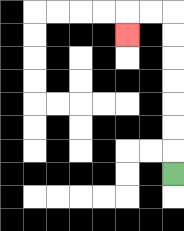{'start': '[7, 7]', 'end': '[5, 1]', 'path_directions': 'U,U,U,U,U,U,U,L,L,D', 'path_coordinates': '[[7, 7], [7, 6], [7, 5], [7, 4], [7, 3], [7, 2], [7, 1], [7, 0], [6, 0], [5, 0], [5, 1]]'}